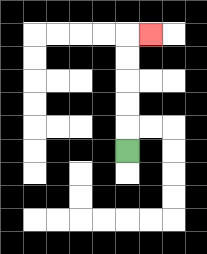{'start': '[5, 6]', 'end': '[6, 1]', 'path_directions': 'U,U,U,U,U,R', 'path_coordinates': '[[5, 6], [5, 5], [5, 4], [5, 3], [5, 2], [5, 1], [6, 1]]'}